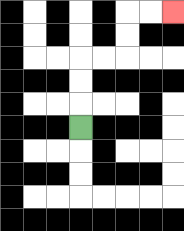{'start': '[3, 5]', 'end': '[7, 0]', 'path_directions': 'U,U,U,R,R,U,U,R,R', 'path_coordinates': '[[3, 5], [3, 4], [3, 3], [3, 2], [4, 2], [5, 2], [5, 1], [5, 0], [6, 0], [7, 0]]'}